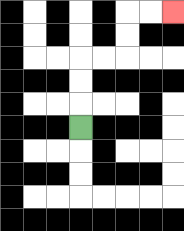{'start': '[3, 5]', 'end': '[7, 0]', 'path_directions': 'U,U,U,R,R,U,U,R,R', 'path_coordinates': '[[3, 5], [3, 4], [3, 3], [3, 2], [4, 2], [5, 2], [5, 1], [5, 0], [6, 0], [7, 0]]'}